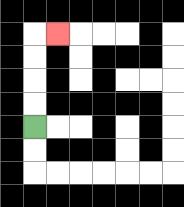{'start': '[1, 5]', 'end': '[2, 1]', 'path_directions': 'U,U,U,U,R', 'path_coordinates': '[[1, 5], [1, 4], [1, 3], [1, 2], [1, 1], [2, 1]]'}